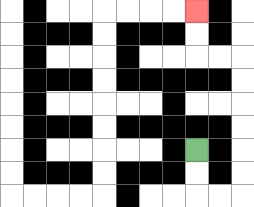{'start': '[8, 6]', 'end': '[8, 0]', 'path_directions': 'D,D,R,R,U,U,U,U,U,U,L,L,U,U', 'path_coordinates': '[[8, 6], [8, 7], [8, 8], [9, 8], [10, 8], [10, 7], [10, 6], [10, 5], [10, 4], [10, 3], [10, 2], [9, 2], [8, 2], [8, 1], [8, 0]]'}